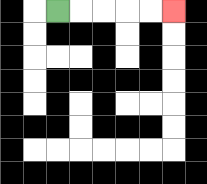{'start': '[2, 0]', 'end': '[7, 0]', 'path_directions': 'R,R,R,R,R', 'path_coordinates': '[[2, 0], [3, 0], [4, 0], [5, 0], [6, 0], [7, 0]]'}